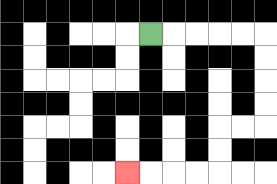{'start': '[6, 1]', 'end': '[5, 7]', 'path_directions': 'R,R,R,R,R,D,D,D,D,L,L,D,D,L,L,L,L', 'path_coordinates': '[[6, 1], [7, 1], [8, 1], [9, 1], [10, 1], [11, 1], [11, 2], [11, 3], [11, 4], [11, 5], [10, 5], [9, 5], [9, 6], [9, 7], [8, 7], [7, 7], [6, 7], [5, 7]]'}